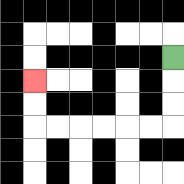{'start': '[7, 2]', 'end': '[1, 3]', 'path_directions': 'D,D,D,L,L,L,L,L,L,U,U', 'path_coordinates': '[[7, 2], [7, 3], [7, 4], [7, 5], [6, 5], [5, 5], [4, 5], [3, 5], [2, 5], [1, 5], [1, 4], [1, 3]]'}